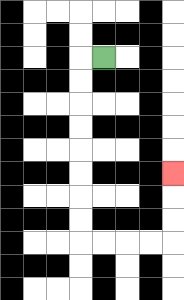{'start': '[4, 2]', 'end': '[7, 7]', 'path_directions': 'L,D,D,D,D,D,D,D,D,R,R,R,R,U,U,U', 'path_coordinates': '[[4, 2], [3, 2], [3, 3], [3, 4], [3, 5], [3, 6], [3, 7], [3, 8], [3, 9], [3, 10], [4, 10], [5, 10], [6, 10], [7, 10], [7, 9], [7, 8], [7, 7]]'}